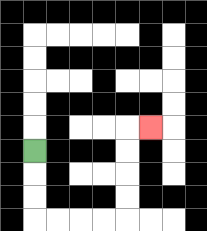{'start': '[1, 6]', 'end': '[6, 5]', 'path_directions': 'D,D,D,R,R,R,R,U,U,U,U,R', 'path_coordinates': '[[1, 6], [1, 7], [1, 8], [1, 9], [2, 9], [3, 9], [4, 9], [5, 9], [5, 8], [5, 7], [5, 6], [5, 5], [6, 5]]'}